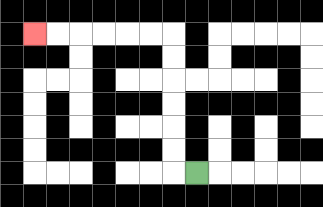{'start': '[8, 7]', 'end': '[1, 1]', 'path_directions': 'L,U,U,U,U,U,U,L,L,L,L,L,L', 'path_coordinates': '[[8, 7], [7, 7], [7, 6], [7, 5], [7, 4], [7, 3], [7, 2], [7, 1], [6, 1], [5, 1], [4, 1], [3, 1], [2, 1], [1, 1]]'}